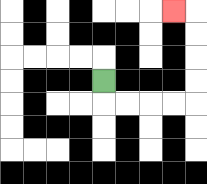{'start': '[4, 3]', 'end': '[7, 0]', 'path_directions': 'D,R,R,R,R,U,U,U,U,L', 'path_coordinates': '[[4, 3], [4, 4], [5, 4], [6, 4], [7, 4], [8, 4], [8, 3], [8, 2], [8, 1], [8, 0], [7, 0]]'}